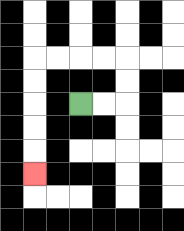{'start': '[3, 4]', 'end': '[1, 7]', 'path_directions': 'R,R,U,U,L,L,L,L,D,D,D,D,D', 'path_coordinates': '[[3, 4], [4, 4], [5, 4], [5, 3], [5, 2], [4, 2], [3, 2], [2, 2], [1, 2], [1, 3], [1, 4], [1, 5], [1, 6], [1, 7]]'}